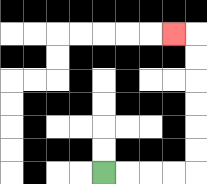{'start': '[4, 7]', 'end': '[7, 1]', 'path_directions': 'R,R,R,R,U,U,U,U,U,U,L', 'path_coordinates': '[[4, 7], [5, 7], [6, 7], [7, 7], [8, 7], [8, 6], [8, 5], [8, 4], [8, 3], [8, 2], [8, 1], [7, 1]]'}